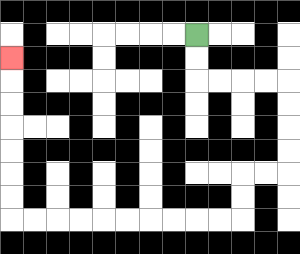{'start': '[8, 1]', 'end': '[0, 2]', 'path_directions': 'D,D,R,R,R,R,D,D,D,D,L,L,D,D,L,L,L,L,L,L,L,L,L,L,U,U,U,U,U,U,U', 'path_coordinates': '[[8, 1], [8, 2], [8, 3], [9, 3], [10, 3], [11, 3], [12, 3], [12, 4], [12, 5], [12, 6], [12, 7], [11, 7], [10, 7], [10, 8], [10, 9], [9, 9], [8, 9], [7, 9], [6, 9], [5, 9], [4, 9], [3, 9], [2, 9], [1, 9], [0, 9], [0, 8], [0, 7], [0, 6], [0, 5], [0, 4], [0, 3], [0, 2]]'}